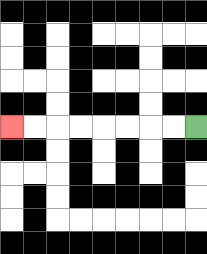{'start': '[8, 5]', 'end': '[0, 5]', 'path_directions': 'L,L,L,L,L,L,L,L', 'path_coordinates': '[[8, 5], [7, 5], [6, 5], [5, 5], [4, 5], [3, 5], [2, 5], [1, 5], [0, 5]]'}